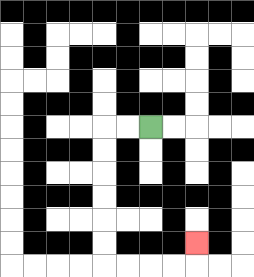{'start': '[6, 5]', 'end': '[8, 10]', 'path_directions': 'L,L,D,D,D,D,D,D,R,R,R,R,U', 'path_coordinates': '[[6, 5], [5, 5], [4, 5], [4, 6], [4, 7], [4, 8], [4, 9], [4, 10], [4, 11], [5, 11], [6, 11], [7, 11], [8, 11], [8, 10]]'}